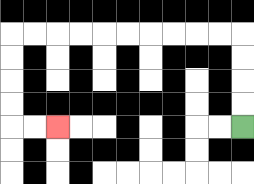{'start': '[10, 5]', 'end': '[2, 5]', 'path_directions': 'U,U,U,U,L,L,L,L,L,L,L,L,L,L,D,D,D,D,R,R', 'path_coordinates': '[[10, 5], [10, 4], [10, 3], [10, 2], [10, 1], [9, 1], [8, 1], [7, 1], [6, 1], [5, 1], [4, 1], [3, 1], [2, 1], [1, 1], [0, 1], [0, 2], [0, 3], [0, 4], [0, 5], [1, 5], [2, 5]]'}